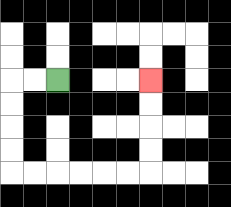{'start': '[2, 3]', 'end': '[6, 3]', 'path_directions': 'L,L,D,D,D,D,R,R,R,R,R,R,U,U,U,U', 'path_coordinates': '[[2, 3], [1, 3], [0, 3], [0, 4], [0, 5], [0, 6], [0, 7], [1, 7], [2, 7], [3, 7], [4, 7], [5, 7], [6, 7], [6, 6], [6, 5], [6, 4], [6, 3]]'}